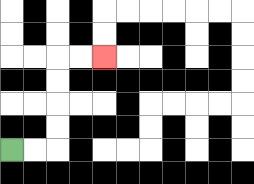{'start': '[0, 6]', 'end': '[4, 2]', 'path_directions': 'R,R,U,U,U,U,R,R', 'path_coordinates': '[[0, 6], [1, 6], [2, 6], [2, 5], [2, 4], [2, 3], [2, 2], [3, 2], [4, 2]]'}